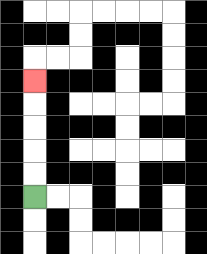{'start': '[1, 8]', 'end': '[1, 3]', 'path_directions': 'U,U,U,U,U', 'path_coordinates': '[[1, 8], [1, 7], [1, 6], [1, 5], [1, 4], [1, 3]]'}